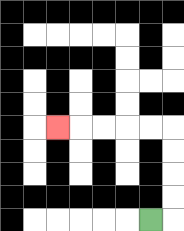{'start': '[6, 9]', 'end': '[2, 5]', 'path_directions': 'R,U,U,U,U,L,L,L,L,L', 'path_coordinates': '[[6, 9], [7, 9], [7, 8], [7, 7], [7, 6], [7, 5], [6, 5], [5, 5], [4, 5], [3, 5], [2, 5]]'}